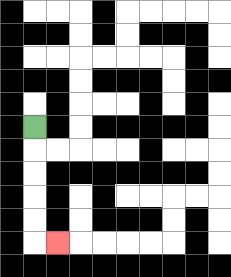{'start': '[1, 5]', 'end': '[2, 10]', 'path_directions': 'D,D,D,D,D,R', 'path_coordinates': '[[1, 5], [1, 6], [1, 7], [1, 8], [1, 9], [1, 10], [2, 10]]'}